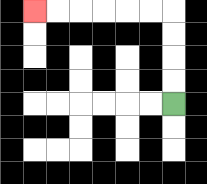{'start': '[7, 4]', 'end': '[1, 0]', 'path_directions': 'U,U,U,U,L,L,L,L,L,L', 'path_coordinates': '[[7, 4], [7, 3], [7, 2], [7, 1], [7, 0], [6, 0], [5, 0], [4, 0], [3, 0], [2, 0], [1, 0]]'}